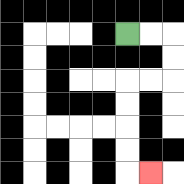{'start': '[5, 1]', 'end': '[6, 7]', 'path_directions': 'R,R,D,D,L,L,D,D,D,D,R', 'path_coordinates': '[[5, 1], [6, 1], [7, 1], [7, 2], [7, 3], [6, 3], [5, 3], [5, 4], [5, 5], [5, 6], [5, 7], [6, 7]]'}